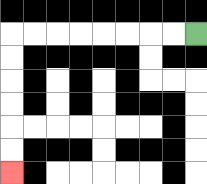{'start': '[8, 1]', 'end': '[0, 7]', 'path_directions': 'L,L,L,L,L,L,L,L,D,D,D,D,D,D', 'path_coordinates': '[[8, 1], [7, 1], [6, 1], [5, 1], [4, 1], [3, 1], [2, 1], [1, 1], [0, 1], [0, 2], [0, 3], [0, 4], [0, 5], [0, 6], [0, 7]]'}